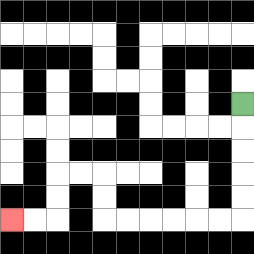{'start': '[10, 4]', 'end': '[0, 9]', 'path_directions': 'D,D,D,D,D,L,L,L,L,L,L,U,U,L,L,D,D,L,L', 'path_coordinates': '[[10, 4], [10, 5], [10, 6], [10, 7], [10, 8], [10, 9], [9, 9], [8, 9], [7, 9], [6, 9], [5, 9], [4, 9], [4, 8], [4, 7], [3, 7], [2, 7], [2, 8], [2, 9], [1, 9], [0, 9]]'}